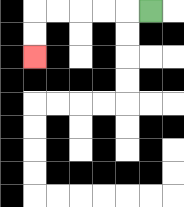{'start': '[6, 0]', 'end': '[1, 2]', 'path_directions': 'L,L,L,L,L,D,D', 'path_coordinates': '[[6, 0], [5, 0], [4, 0], [3, 0], [2, 0], [1, 0], [1, 1], [1, 2]]'}